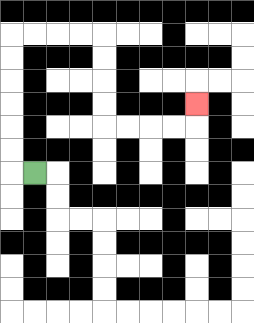{'start': '[1, 7]', 'end': '[8, 4]', 'path_directions': 'L,U,U,U,U,U,U,R,R,R,R,D,D,D,D,R,R,R,R,U', 'path_coordinates': '[[1, 7], [0, 7], [0, 6], [0, 5], [0, 4], [0, 3], [0, 2], [0, 1], [1, 1], [2, 1], [3, 1], [4, 1], [4, 2], [4, 3], [4, 4], [4, 5], [5, 5], [6, 5], [7, 5], [8, 5], [8, 4]]'}